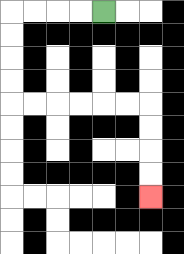{'start': '[4, 0]', 'end': '[6, 8]', 'path_directions': 'L,L,L,L,D,D,D,D,R,R,R,R,R,R,D,D,D,D', 'path_coordinates': '[[4, 0], [3, 0], [2, 0], [1, 0], [0, 0], [0, 1], [0, 2], [0, 3], [0, 4], [1, 4], [2, 4], [3, 4], [4, 4], [5, 4], [6, 4], [6, 5], [6, 6], [6, 7], [6, 8]]'}